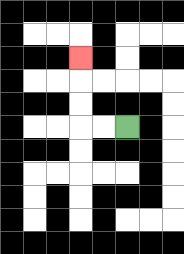{'start': '[5, 5]', 'end': '[3, 2]', 'path_directions': 'L,L,U,U,U', 'path_coordinates': '[[5, 5], [4, 5], [3, 5], [3, 4], [3, 3], [3, 2]]'}